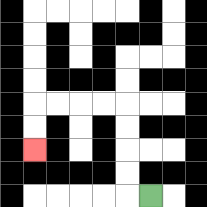{'start': '[6, 8]', 'end': '[1, 6]', 'path_directions': 'L,U,U,U,U,L,L,L,L,D,D', 'path_coordinates': '[[6, 8], [5, 8], [5, 7], [5, 6], [5, 5], [5, 4], [4, 4], [3, 4], [2, 4], [1, 4], [1, 5], [1, 6]]'}